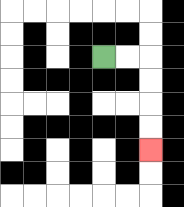{'start': '[4, 2]', 'end': '[6, 6]', 'path_directions': 'R,R,D,D,D,D', 'path_coordinates': '[[4, 2], [5, 2], [6, 2], [6, 3], [6, 4], [6, 5], [6, 6]]'}